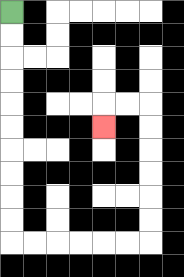{'start': '[0, 0]', 'end': '[4, 5]', 'path_directions': 'D,D,D,D,D,D,D,D,D,D,R,R,R,R,R,R,U,U,U,U,U,U,L,L,D', 'path_coordinates': '[[0, 0], [0, 1], [0, 2], [0, 3], [0, 4], [0, 5], [0, 6], [0, 7], [0, 8], [0, 9], [0, 10], [1, 10], [2, 10], [3, 10], [4, 10], [5, 10], [6, 10], [6, 9], [6, 8], [6, 7], [6, 6], [6, 5], [6, 4], [5, 4], [4, 4], [4, 5]]'}